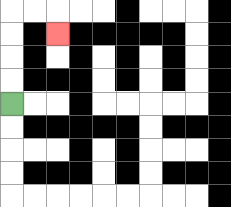{'start': '[0, 4]', 'end': '[2, 1]', 'path_directions': 'U,U,U,U,R,R,D', 'path_coordinates': '[[0, 4], [0, 3], [0, 2], [0, 1], [0, 0], [1, 0], [2, 0], [2, 1]]'}